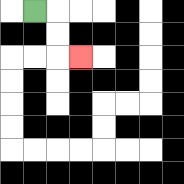{'start': '[1, 0]', 'end': '[3, 2]', 'path_directions': 'R,D,D,R', 'path_coordinates': '[[1, 0], [2, 0], [2, 1], [2, 2], [3, 2]]'}